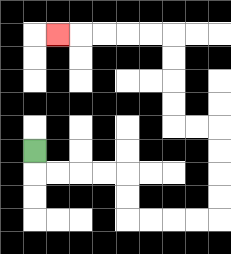{'start': '[1, 6]', 'end': '[2, 1]', 'path_directions': 'D,R,R,R,R,D,D,R,R,R,R,U,U,U,U,L,L,U,U,U,U,L,L,L,L,L', 'path_coordinates': '[[1, 6], [1, 7], [2, 7], [3, 7], [4, 7], [5, 7], [5, 8], [5, 9], [6, 9], [7, 9], [8, 9], [9, 9], [9, 8], [9, 7], [9, 6], [9, 5], [8, 5], [7, 5], [7, 4], [7, 3], [7, 2], [7, 1], [6, 1], [5, 1], [4, 1], [3, 1], [2, 1]]'}